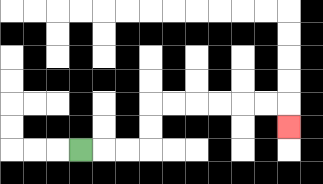{'start': '[3, 6]', 'end': '[12, 5]', 'path_directions': 'R,R,R,U,U,R,R,R,R,R,R,D', 'path_coordinates': '[[3, 6], [4, 6], [5, 6], [6, 6], [6, 5], [6, 4], [7, 4], [8, 4], [9, 4], [10, 4], [11, 4], [12, 4], [12, 5]]'}